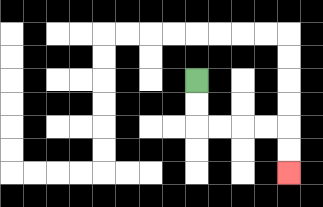{'start': '[8, 3]', 'end': '[12, 7]', 'path_directions': 'D,D,R,R,R,R,D,D', 'path_coordinates': '[[8, 3], [8, 4], [8, 5], [9, 5], [10, 5], [11, 5], [12, 5], [12, 6], [12, 7]]'}